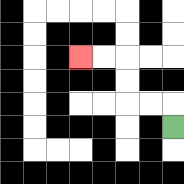{'start': '[7, 5]', 'end': '[3, 2]', 'path_directions': 'U,L,L,U,U,L,L', 'path_coordinates': '[[7, 5], [7, 4], [6, 4], [5, 4], [5, 3], [5, 2], [4, 2], [3, 2]]'}